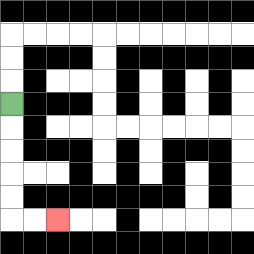{'start': '[0, 4]', 'end': '[2, 9]', 'path_directions': 'D,D,D,D,D,R,R', 'path_coordinates': '[[0, 4], [0, 5], [0, 6], [0, 7], [0, 8], [0, 9], [1, 9], [2, 9]]'}